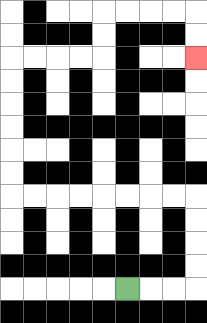{'start': '[5, 12]', 'end': '[8, 2]', 'path_directions': 'R,R,R,U,U,U,U,L,L,L,L,L,L,L,L,U,U,U,U,U,U,R,R,R,R,U,U,R,R,R,R,D,D', 'path_coordinates': '[[5, 12], [6, 12], [7, 12], [8, 12], [8, 11], [8, 10], [8, 9], [8, 8], [7, 8], [6, 8], [5, 8], [4, 8], [3, 8], [2, 8], [1, 8], [0, 8], [0, 7], [0, 6], [0, 5], [0, 4], [0, 3], [0, 2], [1, 2], [2, 2], [3, 2], [4, 2], [4, 1], [4, 0], [5, 0], [6, 0], [7, 0], [8, 0], [8, 1], [8, 2]]'}